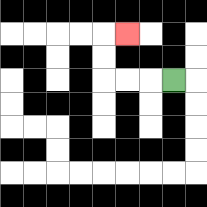{'start': '[7, 3]', 'end': '[5, 1]', 'path_directions': 'L,L,L,U,U,R', 'path_coordinates': '[[7, 3], [6, 3], [5, 3], [4, 3], [4, 2], [4, 1], [5, 1]]'}